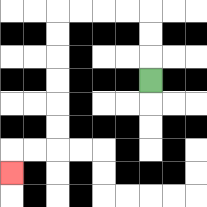{'start': '[6, 3]', 'end': '[0, 7]', 'path_directions': 'U,U,U,L,L,L,L,D,D,D,D,D,D,L,L,D', 'path_coordinates': '[[6, 3], [6, 2], [6, 1], [6, 0], [5, 0], [4, 0], [3, 0], [2, 0], [2, 1], [2, 2], [2, 3], [2, 4], [2, 5], [2, 6], [1, 6], [0, 6], [0, 7]]'}